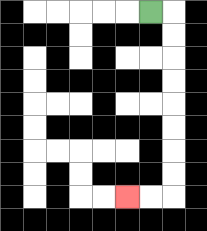{'start': '[6, 0]', 'end': '[5, 8]', 'path_directions': 'R,D,D,D,D,D,D,D,D,L,L', 'path_coordinates': '[[6, 0], [7, 0], [7, 1], [7, 2], [7, 3], [7, 4], [7, 5], [7, 6], [7, 7], [7, 8], [6, 8], [5, 8]]'}